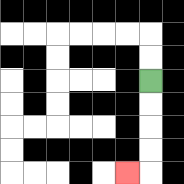{'start': '[6, 3]', 'end': '[5, 7]', 'path_directions': 'D,D,D,D,L', 'path_coordinates': '[[6, 3], [6, 4], [6, 5], [6, 6], [6, 7], [5, 7]]'}